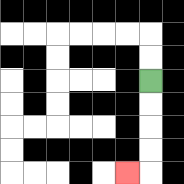{'start': '[6, 3]', 'end': '[5, 7]', 'path_directions': 'D,D,D,D,L', 'path_coordinates': '[[6, 3], [6, 4], [6, 5], [6, 6], [6, 7], [5, 7]]'}